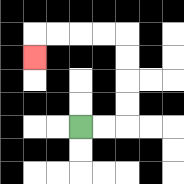{'start': '[3, 5]', 'end': '[1, 2]', 'path_directions': 'R,R,U,U,U,U,L,L,L,L,D', 'path_coordinates': '[[3, 5], [4, 5], [5, 5], [5, 4], [5, 3], [5, 2], [5, 1], [4, 1], [3, 1], [2, 1], [1, 1], [1, 2]]'}